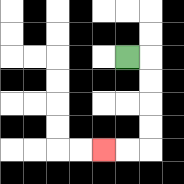{'start': '[5, 2]', 'end': '[4, 6]', 'path_directions': 'R,D,D,D,D,L,L', 'path_coordinates': '[[5, 2], [6, 2], [6, 3], [6, 4], [6, 5], [6, 6], [5, 6], [4, 6]]'}